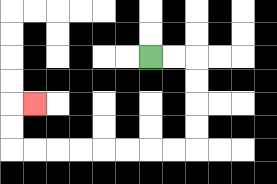{'start': '[6, 2]', 'end': '[1, 4]', 'path_directions': 'R,R,D,D,D,D,L,L,L,L,L,L,L,L,U,U,R', 'path_coordinates': '[[6, 2], [7, 2], [8, 2], [8, 3], [8, 4], [8, 5], [8, 6], [7, 6], [6, 6], [5, 6], [4, 6], [3, 6], [2, 6], [1, 6], [0, 6], [0, 5], [0, 4], [1, 4]]'}